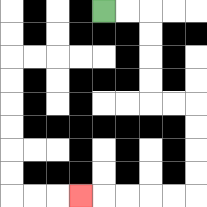{'start': '[4, 0]', 'end': '[3, 8]', 'path_directions': 'R,R,D,D,D,D,R,R,D,D,D,D,L,L,L,L,L', 'path_coordinates': '[[4, 0], [5, 0], [6, 0], [6, 1], [6, 2], [6, 3], [6, 4], [7, 4], [8, 4], [8, 5], [8, 6], [8, 7], [8, 8], [7, 8], [6, 8], [5, 8], [4, 8], [3, 8]]'}